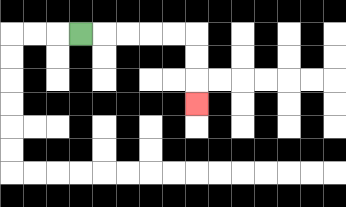{'start': '[3, 1]', 'end': '[8, 4]', 'path_directions': 'R,R,R,R,R,D,D,D', 'path_coordinates': '[[3, 1], [4, 1], [5, 1], [6, 1], [7, 1], [8, 1], [8, 2], [8, 3], [8, 4]]'}